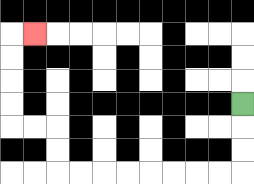{'start': '[10, 4]', 'end': '[1, 1]', 'path_directions': 'D,D,D,L,L,L,L,L,L,L,L,U,U,L,L,U,U,U,U,R', 'path_coordinates': '[[10, 4], [10, 5], [10, 6], [10, 7], [9, 7], [8, 7], [7, 7], [6, 7], [5, 7], [4, 7], [3, 7], [2, 7], [2, 6], [2, 5], [1, 5], [0, 5], [0, 4], [0, 3], [0, 2], [0, 1], [1, 1]]'}